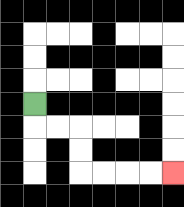{'start': '[1, 4]', 'end': '[7, 7]', 'path_directions': 'D,R,R,D,D,R,R,R,R', 'path_coordinates': '[[1, 4], [1, 5], [2, 5], [3, 5], [3, 6], [3, 7], [4, 7], [5, 7], [6, 7], [7, 7]]'}